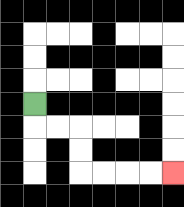{'start': '[1, 4]', 'end': '[7, 7]', 'path_directions': 'D,R,R,D,D,R,R,R,R', 'path_coordinates': '[[1, 4], [1, 5], [2, 5], [3, 5], [3, 6], [3, 7], [4, 7], [5, 7], [6, 7], [7, 7]]'}